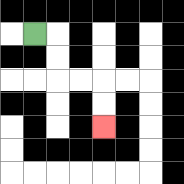{'start': '[1, 1]', 'end': '[4, 5]', 'path_directions': 'R,D,D,R,R,D,D', 'path_coordinates': '[[1, 1], [2, 1], [2, 2], [2, 3], [3, 3], [4, 3], [4, 4], [4, 5]]'}